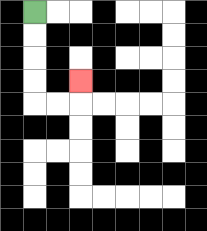{'start': '[1, 0]', 'end': '[3, 3]', 'path_directions': 'D,D,D,D,R,R,U', 'path_coordinates': '[[1, 0], [1, 1], [1, 2], [1, 3], [1, 4], [2, 4], [3, 4], [3, 3]]'}